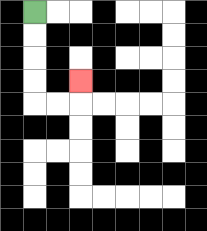{'start': '[1, 0]', 'end': '[3, 3]', 'path_directions': 'D,D,D,D,R,R,U', 'path_coordinates': '[[1, 0], [1, 1], [1, 2], [1, 3], [1, 4], [2, 4], [3, 4], [3, 3]]'}